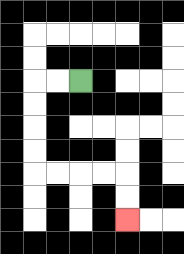{'start': '[3, 3]', 'end': '[5, 9]', 'path_directions': 'L,L,D,D,D,D,R,R,R,R,D,D', 'path_coordinates': '[[3, 3], [2, 3], [1, 3], [1, 4], [1, 5], [1, 6], [1, 7], [2, 7], [3, 7], [4, 7], [5, 7], [5, 8], [5, 9]]'}